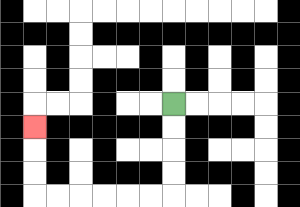{'start': '[7, 4]', 'end': '[1, 5]', 'path_directions': 'D,D,D,D,L,L,L,L,L,L,U,U,U', 'path_coordinates': '[[7, 4], [7, 5], [7, 6], [7, 7], [7, 8], [6, 8], [5, 8], [4, 8], [3, 8], [2, 8], [1, 8], [1, 7], [1, 6], [1, 5]]'}